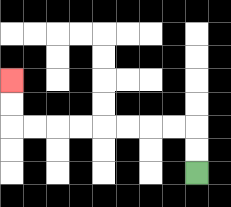{'start': '[8, 7]', 'end': '[0, 3]', 'path_directions': 'U,U,L,L,L,L,L,L,L,L,U,U', 'path_coordinates': '[[8, 7], [8, 6], [8, 5], [7, 5], [6, 5], [5, 5], [4, 5], [3, 5], [2, 5], [1, 5], [0, 5], [0, 4], [0, 3]]'}